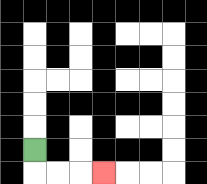{'start': '[1, 6]', 'end': '[4, 7]', 'path_directions': 'D,R,R,R', 'path_coordinates': '[[1, 6], [1, 7], [2, 7], [3, 7], [4, 7]]'}